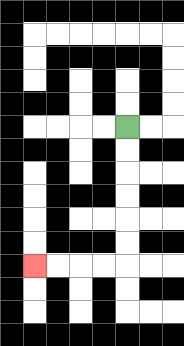{'start': '[5, 5]', 'end': '[1, 11]', 'path_directions': 'D,D,D,D,D,D,L,L,L,L', 'path_coordinates': '[[5, 5], [5, 6], [5, 7], [5, 8], [5, 9], [5, 10], [5, 11], [4, 11], [3, 11], [2, 11], [1, 11]]'}